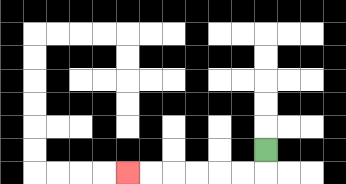{'start': '[11, 6]', 'end': '[5, 7]', 'path_directions': 'D,L,L,L,L,L,L', 'path_coordinates': '[[11, 6], [11, 7], [10, 7], [9, 7], [8, 7], [7, 7], [6, 7], [5, 7]]'}